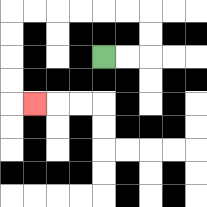{'start': '[4, 2]', 'end': '[1, 4]', 'path_directions': 'R,R,U,U,L,L,L,L,L,L,D,D,D,D,R', 'path_coordinates': '[[4, 2], [5, 2], [6, 2], [6, 1], [6, 0], [5, 0], [4, 0], [3, 0], [2, 0], [1, 0], [0, 0], [0, 1], [0, 2], [0, 3], [0, 4], [1, 4]]'}